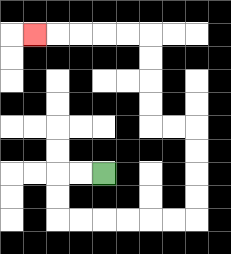{'start': '[4, 7]', 'end': '[1, 1]', 'path_directions': 'L,L,D,D,R,R,R,R,R,R,U,U,U,U,L,L,U,U,U,U,L,L,L,L,L', 'path_coordinates': '[[4, 7], [3, 7], [2, 7], [2, 8], [2, 9], [3, 9], [4, 9], [5, 9], [6, 9], [7, 9], [8, 9], [8, 8], [8, 7], [8, 6], [8, 5], [7, 5], [6, 5], [6, 4], [6, 3], [6, 2], [6, 1], [5, 1], [4, 1], [3, 1], [2, 1], [1, 1]]'}